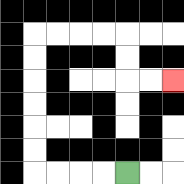{'start': '[5, 7]', 'end': '[7, 3]', 'path_directions': 'L,L,L,L,U,U,U,U,U,U,R,R,R,R,D,D,R,R', 'path_coordinates': '[[5, 7], [4, 7], [3, 7], [2, 7], [1, 7], [1, 6], [1, 5], [1, 4], [1, 3], [1, 2], [1, 1], [2, 1], [3, 1], [4, 1], [5, 1], [5, 2], [5, 3], [6, 3], [7, 3]]'}